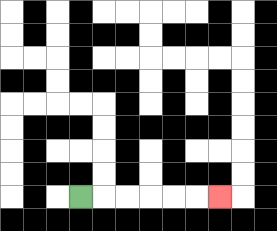{'start': '[3, 8]', 'end': '[9, 8]', 'path_directions': 'R,R,R,R,R,R', 'path_coordinates': '[[3, 8], [4, 8], [5, 8], [6, 8], [7, 8], [8, 8], [9, 8]]'}